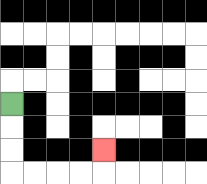{'start': '[0, 4]', 'end': '[4, 6]', 'path_directions': 'D,D,D,R,R,R,R,U', 'path_coordinates': '[[0, 4], [0, 5], [0, 6], [0, 7], [1, 7], [2, 7], [3, 7], [4, 7], [4, 6]]'}